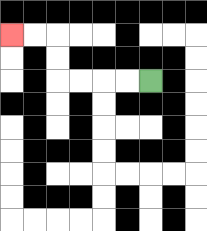{'start': '[6, 3]', 'end': '[0, 1]', 'path_directions': 'L,L,L,L,U,U,L,L', 'path_coordinates': '[[6, 3], [5, 3], [4, 3], [3, 3], [2, 3], [2, 2], [2, 1], [1, 1], [0, 1]]'}